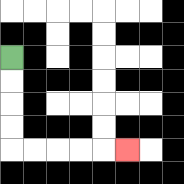{'start': '[0, 2]', 'end': '[5, 6]', 'path_directions': 'D,D,D,D,R,R,R,R,R', 'path_coordinates': '[[0, 2], [0, 3], [0, 4], [0, 5], [0, 6], [1, 6], [2, 6], [3, 6], [4, 6], [5, 6]]'}